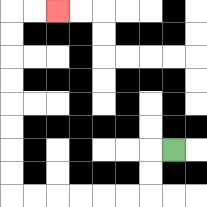{'start': '[7, 6]', 'end': '[2, 0]', 'path_directions': 'L,D,D,L,L,L,L,L,L,U,U,U,U,U,U,U,U,R,R', 'path_coordinates': '[[7, 6], [6, 6], [6, 7], [6, 8], [5, 8], [4, 8], [3, 8], [2, 8], [1, 8], [0, 8], [0, 7], [0, 6], [0, 5], [0, 4], [0, 3], [0, 2], [0, 1], [0, 0], [1, 0], [2, 0]]'}